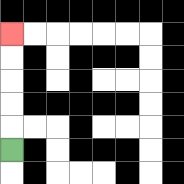{'start': '[0, 6]', 'end': '[0, 1]', 'path_directions': 'U,U,U,U,U', 'path_coordinates': '[[0, 6], [0, 5], [0, 4], [0, 3], [0, 2], [0, 1]]'}